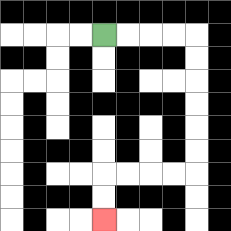{'start': '[4, 1]', 'end': '[4, 9]', 'path_directions': 'R,R,R,R,D,D,D,D,D,D,L,L,L,L,D,D', 'path_coordinates': '[[4, 1], [5, 1], [6, 1], [7, 1], [8, 1], [8, 2], [8, 3], [8, 4], [8, 5], [8, 6], [8, 7], [7, 7], [6, 7], [5, 7], [4, 7], [4, 8], [4, 9]]'}